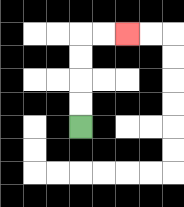{'start': '[3, 5]', 'end': '[5, 1]', 'path_directions': 'U,U,U,U,R,R', 'path_coordinates': '[[3, 5], [3, 4], [3, 3], [3, 2], [3, 1], [4, 1], [5, 1]]'}